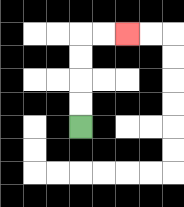{'start': '[3, 5]', 'end': '[5, 1]', 'path_directions': 'U,U,U,U,R,R', 'path_coordinates': '[[3, 5], [3, 4], [3, 3], [3, 2], [3, 1], [4, 1], [5, 1]]'}